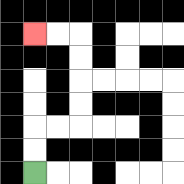{'start': '[1, 7]', 'end': '[1, 1]', 'path_directions': 'U,U,R,R,U,U,U,U,L,L', 'path_coordinates': '[[1, 7], [1, 6], [1, 5], [2, 5], [3, 5], [3, 4], [3, 3], [3, 2], [3, 1], [2, 1], [1, 1]]'}